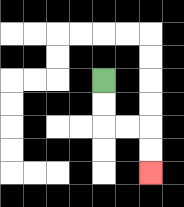{'start': '[4, 3]', 'end': '[6, 7]', 'path_directions': 'D,D,R,R,D,D', 'path_coordinates': '[[4, 3], [4, 4], [4, 5], [5, 5], [6, 5], [6, 6], [6, 7]]'}